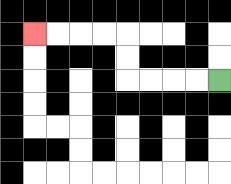{'start': '[9, 3]', 'end': '[1, 1]', 'path_directions': 'L,L,L,L,U,U,L,L,L,L', 'path_coordinates': '[[9, 3], [8, 3], [7, 3], [6, 3], [5, 3], [5, 2], [5, 1], [4, 1], [3, 1], [2, 1], [1, 1]]'}